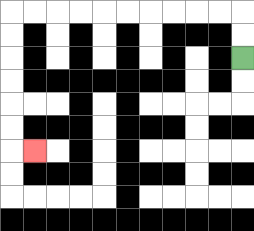{'start': '[10, 2]', 'end': '[1, 6]', 'path_directions': 'U,U,L,L,L,L,L,L,L,L,L,L,D,D,D,D,D,D,R', 'path_coordinates': '[[10, 2], [10, 1], [10, 0], [9, 0], [8, 0], [7, 0], [6, 0], [5, 0], [4, 0], [3, 0], [2, 0], [1, 0], [0, 0], [0, 1], [0, 2], [0, 3], [0, 4], [0, 5], [0, 6], [1, 6]]'}